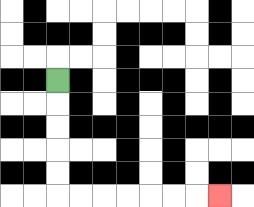{'start': '[2, 3]', 'end': '[9, 8]', 'path_directions': 'D,D,D,D,D,R,R,R,R,R,R,R', 'path_coordinates': '[[2, 3], [2, 4], [2, 5], [2, 6], [2, 7], [2, 8], [3, 8], [4, 8], [5, 8], [6, 8], [7, 8], [8, 8], [9, 8]]'}